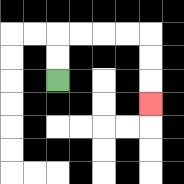{'start': '[2, 3]', 'end': '[6, 4]', 'path_directions': 'U,U,R,R,R,R,D,D,D', 'path_coordinates': '[[2, 3], [2, 2], [2, 1], [3, 1], [4, 1], [5, 1], [6, 1], [6, 2], [6, 3], [6, 4]]'}